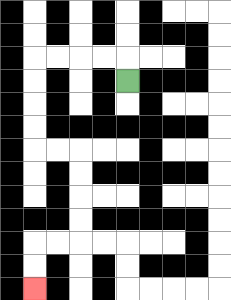{'start': '[5, 3]', 'end': '[1, 12]', 'path_directions': 'U,L,L,L,L,D,D,D,D,R,R,D,D,D,D,L,L,D,D', 'path_coordinates': '[[5, 3], [5, 2], [4, 2], [3, 2], [2, 2], [1, 2], [1, 3], [1, 4], [1, 5], [1, 6], [2, 6], [3, 6], [3, 7], [3, 8], [3, 9], [3, 10], [2, 10], [1, 10], [1, 11], [1, 12]]'}